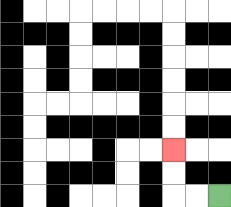{'start': '[9, 8]', 'end': '[7, 6]', 'path_directions': 'L,L,U,U', 'path_coordinates': '[[9, 8], [8, 8], [7, 8], [7, 7], [7, 6]]'}